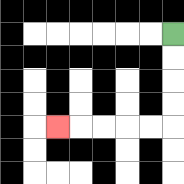{'start': '[7, 1]', 'end': '[2, 5]', 'path_directions': 'D,D,D,D,L,L,L,L,L', 'path_coordinates': '[[7, 1], [7, 2], [7, 3], [7, 4], [7, 5], [6, 5], [5, 5], [4, 5], [3, 5], [2, 5]]'}